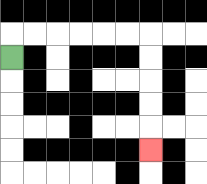{'start': '[0, 2]', 'end': '[6, 6]', 'path_directions': 'U,R,R,R,R,R,R,D,D,D,D,D', 'path_coordinates': '[[0, 2], [0, 1], [1, 1], [2, 1], [3, 1], [4, 1], [5, 1], [6, 1], [6, 2], [6, 3], [6, 4], [6, 5], [6, 6]]'}